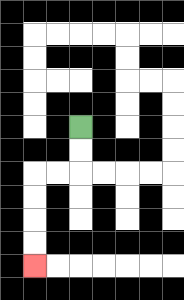{'start': '[3, 5]', 'end': '[1, 11]', 'path_directions': 'D,D,L,L,D,D,D,D', 'path_coordinates': '[[3, 5], [3, 6], [3, 7], [2, 7], [1, 7], [1, 8], [1, 9], [1, 10], [1, 11]]'}